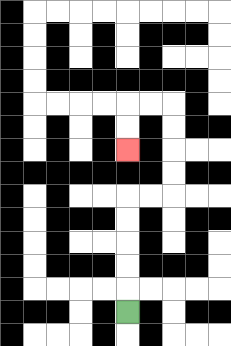{'start': '[5, 13]', 'end': '[5, 6]', 'path_directions': 'U,U,U,U,U,R,R,U,U,U,U,L,L,D,D', 'path_coordinates': '[[5, 13], [5, 12], [5, 11], [5, 10], [5, 9], [5, 8], [6, 8], [7, 8], [7, 7], [7, 6], [7, 5], [7, 4], [6, 4], [5, 4], [5, 5], [5, 6]]'}